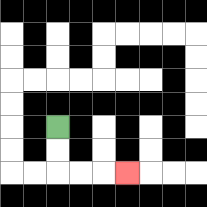{'start': '[2, 5]', 'end': '[5, 7]', 'path_directions': 'D,D,R,R,R', 'path_coordinates': '[[2, 5], [2, 6], [2, 7], [3, 7], [4, 7], [5, 7]]'}